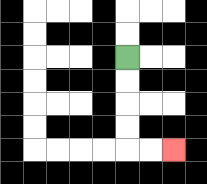{'start': '[5, 2]', 'end': '[7, 6]', 'path_directions': 'D,D,D,D,R,R', 'path_coordinates': '[[5, 2], [5, 3], [5, 4], [5, 5], [5, 6], [6, 6], [7, 6]]'}